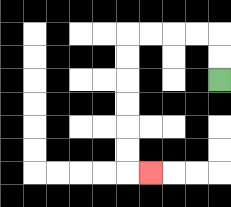{'start': '[9, 3]', 'end': '[6, 7]', 'path_directions': 'U,U,L,L,L,L,D,D,D,D,D,D,R', 'path_coordinates': '[[9, 3], [9, 2], [9, 1], [8, 1], [7, 1], [6, 1], [5, 1], [5, 2], [5, 3], [5, 4], [5, 5], [5, 6], [5, 7], [6, 7]]'}